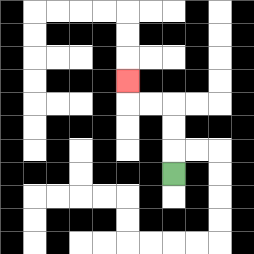{'start': '[7, 7]', 'end': '[5, 3]', 'path_directions': 'U,U,U,L,L,U', 'path_coordinates': '[[7, 7], [7, 6], [7, 5], [7, 4], [6, 4], [5, 4], [5, 3]]'}